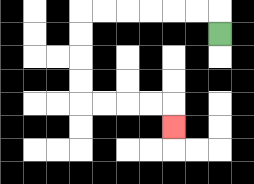{'start': '[9, 1]', 'end': '[7, 5]', 'path_directions': 'U,L,L,L,L,L,L,D,D,D,D,R,R,R,R,D', 'path_coordinates': '[[9, 1], [9, 0], [8, 0], [7, 0], [6, 0], [5, 0], [4, 0], [3, 0], [3, 1], [3, 2], [3, 3], [3, 4], [4, 4], [5, 4], [6, 4], [7, 4], [7, 5]]'}